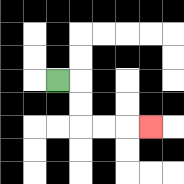{'start': '[2, 3]', 'end': '[6, 5]', 'path_directions': 'R,D,D,R,R,R', 'path_coordinates': '[[2, 3], [3, 3], [3, 4], [3, 5], [4, 5], [5, 5], [6, 5]]'}